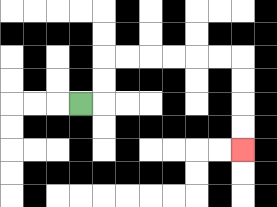{'start': '[3, 4]', 'end': '[10, 6]', 'path_directions': 'R,U,U,R,R,R,R,R,R,D,D,D,D', 'path_coordinates': '[[3, 4], [4, 4], [4, 3], [4, 2], [5, 2], [6, 2], [7, 2], [8, 2], [9, 2], [10, 2], [10, 3], [10, 4], [10, 5], [10, 6]]'}